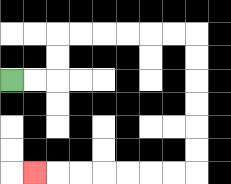{'start': '[0, 3]', 'end': '[1, 7]', 'path_directions': 'R,R,U,U,R,R,R,R,R,R,D,D,D,D,D,D,L,L,L,L,L,L,L', 'path_coordinates': '[[0, 3], [1, 3], [2, 3], [2, 2], [2, 1], [3, 1], [4, 1], [5, 1], [6, 1], [7, 1], [8, 1], [8, 2], [8, 3], [8, 4], [8, 5], [8, 6], [8, 7], [7, 7], [6, 7], [5, 7], [4, 7], [3, 7], [2, 7], [1, 7]]'}